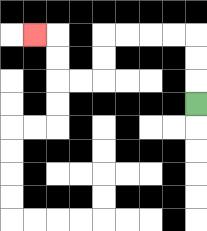{'start': '[8, 4]', 'end': '[1, 1]', 'path_directions': 'U,U,U,L,L,L,L,D,D,L,L,U,U,L', 'path_coordinates': '[[8, 4], [8, 3], [8, 2], [8, 1], [7, 1], [6, 1], [5, 1], [4, 1], [4, 2], [4, 3], [3, 3], [2, 3], [2, 2], [2, 1], [1, 1]]'}